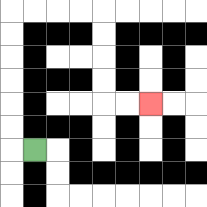{'start': '[1, 6]', 'end': '[6, 4]', 'path_directions': 'L,U,U,U,U,U,U,R,R,R,R,D,D,D,D,R,R', 'path_coordinates': '[[1, 6], [0, 6], [0, 5], [0, 4], [0, 3], [0, 2], [0, 1], [0, 0], [1, 0], [2, 0], [3, 0], [4, 0], [4, 1], [4, 2], [4, 3], [4, 4], [5, 4], [6, 4]]'}